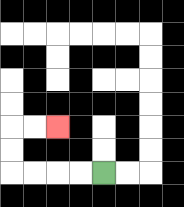{'start': '[4, 7]', 'end': '[2, 5]', 'path_directions': 'L,L,L,L,U,U,R,R', 'path_coordinates': '[[4, 7], [3, 7], [2, 7], [1, 7], [0, 7], [0, 6], [0, 5], [1, 5], [2, 5]]'}